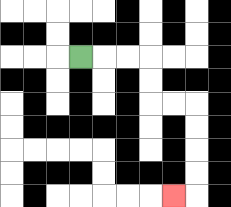{'start': '[3, 2]', 'end': '[7, 8]', 'path_directions': 'R,R,R,D,D,R,R,D,D,D,D,L', 'path_coordinates': '[[3, 2], [4, 2], [5, 2], [6, 2], [6, 3], [6, 4], [7, 4], [8, 4], [8, 5], [8, 6], [8, 7], [8, 8], [7, 8]]'}